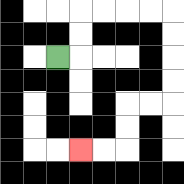{'start': '[2, 2]', 'end': '[3, 6]', 'path_directions': 'R,U,U,R,R,R,R,D,D,D,D,L,L,D,D,L,L', 'path_coordinates': '[[2, 2], [3, 2], [3, 1], [3, 0], [4, 0], [5, 0], [6, 0], [7, 0], [7, 1], [7, 2], [7, 3], [7, 4], [6, 4], [5, 4], [5, 5], [5, 6], [4, 6], [3, 6]]'}